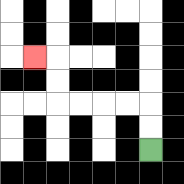{'start': '[6, 6]', 'end': '[1, 2]', 'path_directions': 'U,U,L,L,L,L,U,U,L', 'path_coordinates': '[[6, 6], [6, 5], [6, 4], [5, 4], [4, 4], [3, 4], [2, 4], [2, 3], [2, 2], [1, 2]]'}